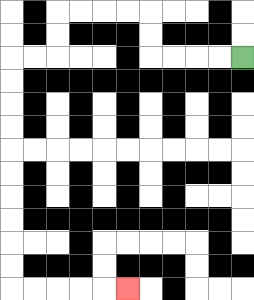{'start': '[10, 2]', 'end': '[5, 12]', 'path_directions': 'L,L,L,L,U,U,L,L,L,L,D,D,L,L,D,D,D,D,D,D,D,D,D,D,R,R,R,R,R', 'path_coordinates': '[[10, 2], [9, 2], [8, 2], [7, 2], [6, 2], [6, 1], [6, 0], [5, 0], [4, 0], [3, 0], [2, 0], [2, 1], [2, 2], [1, 2], [0, 2], [0, 3], [0, 4], [0, 5], [0, 6], [0, 7], [0, 8], [0, 9], [0, 10], [0, 11], [0, 12], [1, 12], [2, 12], [3, 12], [4, 12], [5, 12]]'}